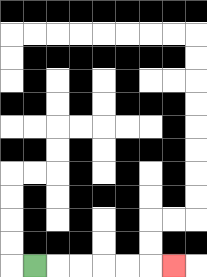{'start': '[1, 11]', 'end': '[7, 11]', 'path_directions': 'R,R,R,R,R,R', 'path_coordinates': '[[1, 11], [2, 11], [3, 11], [4, 11], [5, 11], [6, 11], [7, 11]]'}